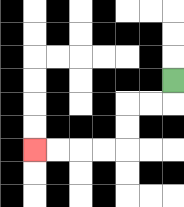{'start': '[7, 3]', 'end': '[1, 6]', 'path_directions': 'D,L,L,D,D,L,L,L,L', 'path_coordinates': '[[7, 3], [7, 4], [6, 4], [5, 4], [5, 5], [5, 6], [4, 6], [3, 6], [2, 6], [1, 6]]'}